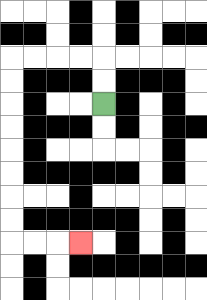{'start': '[4, 4]', 'end': '[3, 10]', 'path_directions': 'U,U,L,L,L,L,D,D,D,D,D,D,D,D,R,R,R', 'path_coordinates': '[[4, 4], [4, 3], [4, 2], [3, 2], [2, 2], [1, 2], [0, 2], [0, 3], [0, 4], [0, 5], [0, 6], [0, 7], [0, 8], [0, 9], [0, 10], [1, 10], [2, 10], [3, 10]]'}